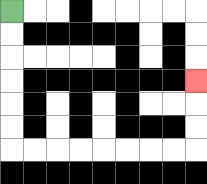{'start': '[0, 0]', 'end': '[8, 3]', 'path_directions': 'D,D,D,D,D,D,R,R,R,R,R,R,R,R,U,U,U', 'path_coordinates': '[[0, 0], [0, 1], [0, 2], [0, 3], [0, 4], [0, 5], [0, 6], [1, 6], [2, 6], [3, 6], [4, 6], [5, 6], [6, 6], [7, 6], [8, 6], [8, 5], [8, 4], [8, 3]]'}